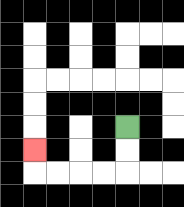{'start': '[5, 5]', 'end': '[1, 6]', 'path_directions': 'D,D,L,L,L,L,U', 'path_coordinates': '[[5, 5], [5, 6], [5, 7], [4, 7], [3, 7], [2, 7], [1, 7], [1, 6]]'}